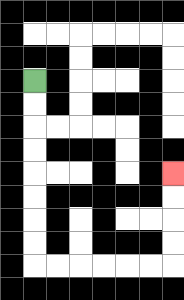{'start': '[1, 3]', 'end': '[7, 7]', 'path_directions': 'D,D,D,D,D,D,D,D,R,R,R,R,R,R,U,U,U,U', 'path_coordinates': '[[1, 3], [1, 4], [1, 5], [1, 6], [1, 7], [1, 8], [1, 9], [1, 10], [1, 11], [2, 11], [3, 11], [4, 11], [5, 11], [6, 11], [7, 11], [7, 10], [7, 9], [7, 8], [7, 7]]'}